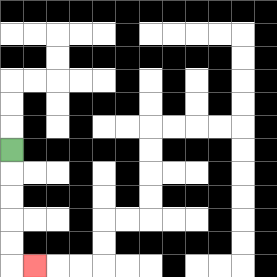{'start': '[0, 6]', 'end': '[1, 11]', 'path_directions': 'D,D,D,D,D,R', 'path_coordinates': '[[0, 6], [0, 7], [0, 8], [0, 9], [0, 10], [0, 11], [1, 11]]'}